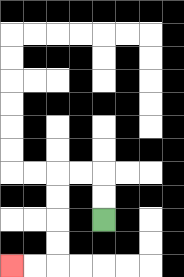{'start': '[4, 9]', 'end': '[0, 11]', 'path_directions': 'U,U,L,L,D,D,D,D,L,L', 'path_coordinates': '[[4, 9], [4, 8], [4, 7], [3, 7], [2, 7], [2, 8], [2, 9], [2, 10], [2, 11], [1, 11], [0, 11]]'}